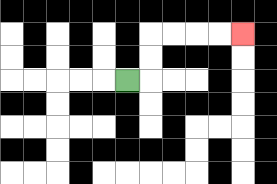{'start': '[5, 3]', 'end': '[10, 1]', 'path_directions': 'R,U,U,R,R,R,R', 'path_coordinates': '[[5, 3], [6, 3], [6, 2], [6, 1], [7, 1], [8, 1], [9, 1], [10, 1]]'}